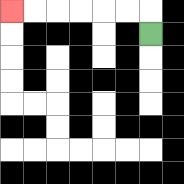{'start': '[6, 1]', 'end': '[0, 0]', 'path_directions': 'U,L,L,L,L,L,L', 'path_coordinates': '[[6, 1], [6, 0], [5, 0], [4, 0], [3, 0], [2, 0], [1, 0], [0, 0]]'}